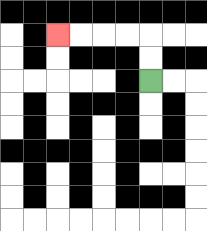{'start': '[6, 3]', 'end': '[2, 1]', 'path_directions': 'U,U,L,L,L,L', 'path_coordinates': '[[6, 3], [6, 2], [6, 1], [5, 1], [4, 1], [3, 1], [2, 1]]'}